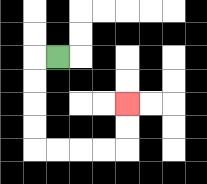{'start': '[2, 2]', 'end': '[5, 4]', 'path_directions': 'L,D,D,D,D,R,R,R,R,U,U', 'path_coordinates': '[[2, 2], [1, 2], [1, 3], [1, 4], [1, 5], [1, 6], [2, 6], [3, 6], [4, 6], [5, 6], [5, 5], [5, 4]]'}